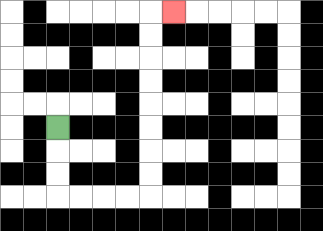{'start': '[2, 5]', 'end': '[7, 0]', 'path_directions': 'D,D,D,R,R,R,R,U,U,U,U,U,U,U,U,R', 'path_coordinates': '[[2, 5], [2, 6], [2, 7], [2, 8], [3, 8], [4, 8], [5, 8], [6, 8], [6, 7], [6, 6], [6, 5], [6, 4], [6, 3], [6, 2], [6, 1], [6, 0], [7, 0]]'}